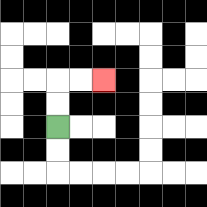{'start': '[2, 5]', 'end': '[4, 3]', 'path_directions': 'U,U,R,R', 'path_coordinates': '[[2, 5], [2, 4], [2, 3], [3, 3], [4, 3]]'}